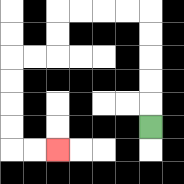{'start': '[6, 5]', 'end': '[2, 6]', 'path_directions': 'U,U,U,U,U,L,L,L,L,D,D,L,L,D,D,D,D,R,R', 'path_coordinates': '[[6, 5], [6, 4], [6, 3], [6, 2], [6, 1], [6, 0], [5, 0], [4, 0], [3, 0], [2, 0], [2, 1], [2, 2], [1, 2], [0, 2], [0, 3], [0, 4], [0, 5], [0, 6], [1, 6], [2, 6]]'}